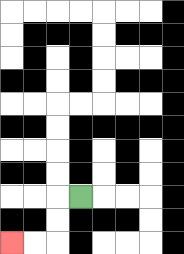{'start': '[3, 8]', 'end': '[0, 10]', 'path_directions': 'L,D,D,L,L', 'path_coordinates': '[[3, 8], [2, 8], [2, 9], [2, 10], [1, 10], [0, 10]]'}